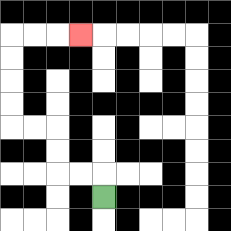{'start': '[4, 8]', 'end': '[3, 1]', 'path_directions': 'U,L,L,U,U,L,L,U,U,U,U,R,R,R', 'path_coordinates': '[[4, 8], [4, 7], [3, 7], [2, 7], [2, 6], [2, 5], [1, 5], [0, 5], [0, 4], [0, 3], [0, 2], [0, 1], [1, 1], [2, 1], [3, 1]]'}